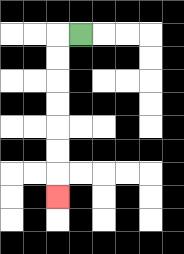{'start': '[3, 1]', 'end': '[2, 8]', 'path_directions': 'L,D,D,D,D,D,D,D', 'path_coordinates': '[[3, 1], [2, 1], [2, 2], [2, 3], [2, 4], [2, 5], [2, 6], [2, 7], [2, 8]]'}